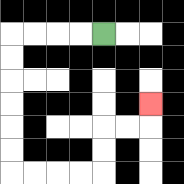{'start': '[4, 1]', 'end': '[6, 4]', 'path_directions': 'L,L,L,L,D,D,D,D,D,D,R,R,R,R,U,U,R,R,U', 'path_coordinates': '[[4, 1], [3, 1], [2, 1], [1, 1], [0, 1], [0, 2], [0, 3], [0, 4], [0, 5], [0, 6], [0, 7], [1, 7], [2, 7], [3, 7], [4, 7], [4, 6], [4, 5], [5, 5], [6, 5], [6, 4]]'}